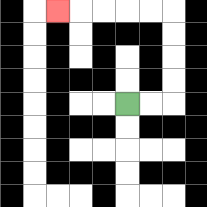{'start': '[5, 4]', 'end': '[2, 0]', 'path_directions': 'R,R,U,U,U,U,L,L,L,L,L', 'path_coordinates': '[[5, 4], [6, 4], [7, 4], [7, 3], [7, 2], [7, 1], [7, 0], [6, 0], [5, 0], [4, 0], [3, 0], [2, 0]]'}